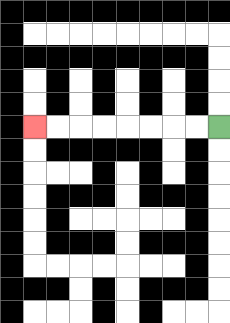{'start': '[9, 5]', 'end': '[1, 5]', 'path_directions': 'L,L,L,L,L,L,L,L', 'path_coordinates': '[[9, 5], [8, 5], [7, 5], [6, 5], [5, 5], [4, 5], [3, 5], [2, 5], [1, 5]]'}